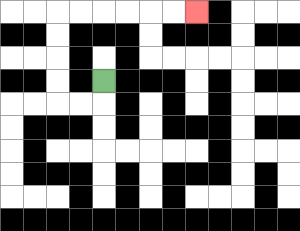{'start': '[4, 3]', 'end': '[8, 0]', 'path_directions': 'D,L,L,U,U,U,U,R,R,R,R,R,R', 'path_coordinates': '[[4, 3], [4, 4], [3, 4], [2, 4], [2, 3], [2, 2], [2, 1], [2, 0], [3, 0], [4, 0], [5, 0], [6, 0], [7, 0], [8, 0]]'}